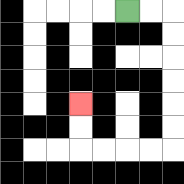{'start': '[5, 0]', 'end': '[3, 4]', 'path_directions': 'R,R,D,D,D,D,D,D,L,L,L,L,U,U', 'path_coordinates': '[[5, 0], [6, 0], [7, 0], [7, 1], [7, 2], [7, 3], [7, 4], [7, 5], [7, 6], [6, 6], [5, 6], [4, 6], [3, 6], [3, 5], [3, 4]]'}